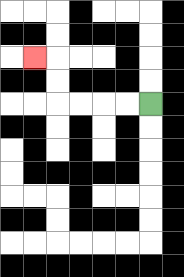{'start': '[6, 4]', 'end': '[1, 2]', 'path_directions': 'L,L,L,L,U,U,L', 'path_coordinates': '[[6, 4], [5, 4], [4, 4], [3, 4], [2, 4], [2, 3], [2, 2], [1, 2]]'}